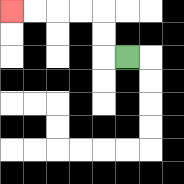{'start': '[5, 2]', 'end': '[0, 0]', 'path_directions': 'L,U,U,L,L,L,L', 'path_coordinates': '[[5, 2], [4, 2], [4, 1], [4, 0], [3, 0], [2, 0], [1, 0], [0, 0]]'}